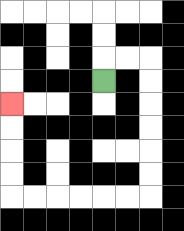{'start': '[4, 3]', 'end': '[0, 4]', 'path_directions': 'U,R,R,D,D,D,D,D,D,L,L,L,L,L,L,U,U,U,U', 'path_coordinates': '[[4, 3], [4, 2], [5, 2], [6, 2], [6, 3], [6, 4], [6, 5], [6, 6], [6, 7], [6, 8], [5, 8], [4, 8], [3, 8], [2, 8], [1, 8], [0, 8], [0, 7], [0, 6], [0, 5], [0, 4]]'}